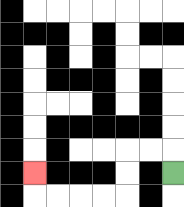{'start': '[7, 7]', 'end': '[1, 7]', 'path_directions': 'U,L,L,D,D,L,L,L,L,U', 'path_coordinates': '[[7, 7], [7, 6], [6, 6], [5, 6], [5, 7], [5, 8], [4, 8], [3, 8], [2, 8], [1, 8], [1, 7]]'}